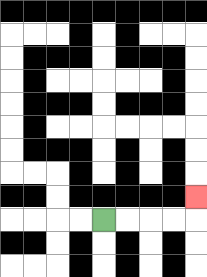{'start': '[4, 9]', 'end': '[8, 8]', 'path_directions': 'R,R,R,R,U', 'path_coordinates': '[[4, 9], [5, 9], [6, 9], [7, 9], [8, 9], [8, 8]]'}